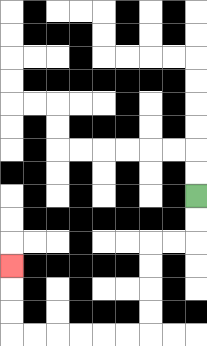{'start': '[8, 8]', 'end': '[0, 11]', 'path_directions': 'D,D,L,L,D,D,D,D,L,L,L,L,L,L,U,U,U', 'path_coordinates': '[[8, 8], [8, 9], [8, 10], [7, 10], [6, 10], [6, 11], [6, 12], [6, 13], [6, 14], [5, 14], [4, 14], [3, 14], [2, 14], [1, 14], [0, 14], [0, 13], [0, 12], [0, 11]]'}